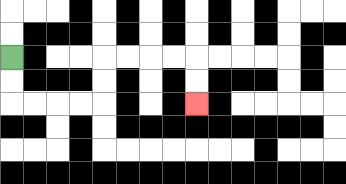{'start': '[0, 2]', 'end': '[8, 4]', 'path_directions': 'D,D,R,R,R,R,U,U,R,R,R,R,D,D', 'path_coordinates': '[[0, 2], [0, 3], [0, 4], [1, 4], [2, 4], [3, 4], [4, 4], [4, 3], [4, 2], [5, 2], [6, 2], [7, 2], [8, 2], [8, 3], [8, 4]]'}